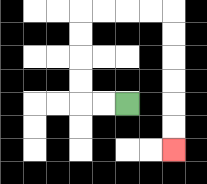{'start': '[5, 4]', 'end': '[7, 6]', 'path_directions': 'L,L,U,U,U,U,R,R,R,R,D,D,D,D,D,D', 'path_coordinates': '[[5, 4], [4, 4], [3, 4], [3, 3], [3, 2], [3, 1], [3, 0], [4, 0], [5, 0], [6, 0], [7, 0], [7, 1], [7, 2], [7, 3], [7, 4], [7, 5], [7, 6]]'}